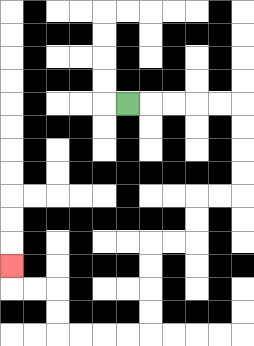{'start': '[5, 4]', 'end': '[0, 11]', 'path_directions': 'R,R,R,R,R,D,D,D,D,L,L,D,D,L,L,D,D,D,D,L,L,L,L,U,U,L,L,U', 'path_coordinates': '[[5, 4], [6, 4], [7, 4], [8, 4], [9, 4], [10, 4], [10, 5], [10, 6], [10, 7], [10, 8], [9, 8], [8, 8], [8, 9], [8, 10], [7, 10], [6, 10], [6, 11], [6, 12], [6, 13], [6, 14], [5, 14], [4, 14], [3, 14], [2, 14], [2, 13], [2, 12], [1, 12], [0, 12], [0, 11]]'}